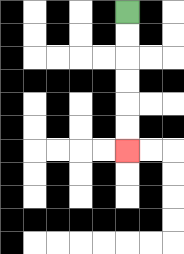{'start': '[5, 0]', 'end': '[5, 6]', 'path_directions': 'D,D,D,D,D,D', 'path_coordinates': '[[5, 0], [5, 1], [5, 2], [5, 3], [5, 4], [5, 5], [5, 6]]'}